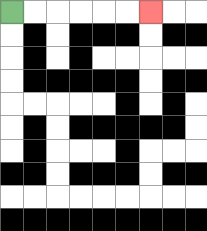{'start': '[0, 0]', 'end': '[6, 0]', 'path_directions': 'R,R,R,R,R,R', 'path_coordinates': '[[0, 0], [1, 0], [2, 0], [3, 0], [4, 0], [5, 0], [6, 0]]'}